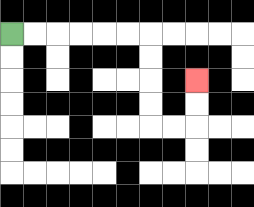{'start': '[0, 1]', 'end': '[8, 3]', 'path_directions': 'R,R,R,R,R,R,D,D,D,D,R,R,U,U', 'path_coordinates': '[[0, 1], [1, 1], [2, 1], [3, 1], [4, 1], [5, 1], [6, 1], [6, 2], [6, 3], [6, 4], [6, 5], [7, 5], [8, 5], [8, 4], [8, 3]]'}